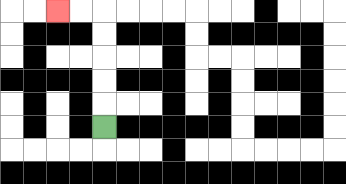{'start': '[4, 5]', 'end': '[2, 0]', 'path_directions': 'U,U,U,U,U,L,L', 'path_coordinates': '[[4, 5], [4, 4], [4, 3], [4, 2], [4, 1], [4, 0], [3, 0], [2, 0]]'}